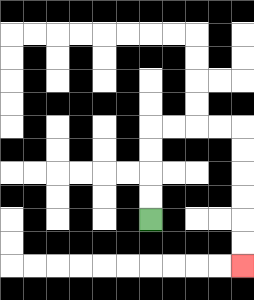{'start': '[6, 9]', 'end': '[10, 11]', 'path_directions': 'U,U,U,U,R,R,R,R,D,D,D,D,D,D', 'path_coordinates': '[[6, 9], [6, 8], [6, 7], [6, 6], [6, 5], [7, 5], [8, 5], [9, 5], [10, 5], [10, 6], [10, 7], [10, 8], [10, 9], [10, 10], [10, 11]]'}